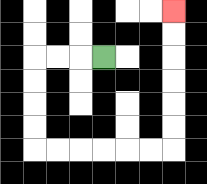{'start': '[4, 2]', 'end': '[7, 0]', 'path_directions': 'L,L,L,D,D,D,D,R,R,R,R,R,R,U,U,U,U,U,U', 'path_coordinates': '[[4, 2], [3, 2], [2, 2], [1, 2], [1, 3], [1, 4], [1, 5], [1, 6], [2, 6], [3, 6], [4, 6], [5, 6], [6, 6], [7, 6], [7, 5], [7, 4], [7, 3], [7, 2], [7, 1], [7, 0]]'}